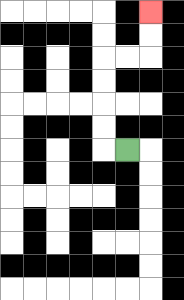{'start': '[5, 6]', 'end': '[6, 0]', 'path_directions': 'L,U,U,U,U,R,R,U,U', 'path_coordinates': '[[5, 6], [4, 6], [4, 5], [4, 4], [4, 3], [4, 2], [5, 2], [6, 2], [6, 1], [6, 0]]'}